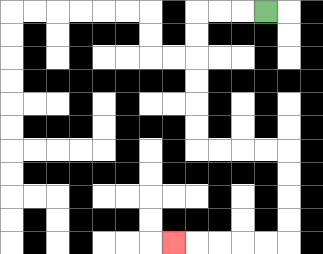{'start': '[11, 0]', 'end': '[7, 10]', 'path_directions': 'L,L,L,D,D,D,D,D,D,R,R,R,R,D,D,D,D,L,L,L,L,L', 'path_coordinates': '[[11, 0], [10, 0], [9, 0], [8, 0], [8, 1], [8, 2], [8, 3], [8, 4], [8, 5], [8, 6], [9, 6], [10, 6], [11, 6], [12, 6], [12, 7], [12, 8], [12, 9], [12, 10], [11, 10], [10, 10], [9, 10], [8, 10], [7, 10]]'}